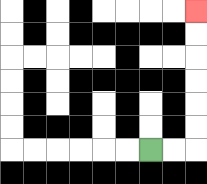{'start': '[6, 6]', 'end': '[8, 0]', 'path_directions': 'R,R,U,U,U,U,U,U', 'path_coordinates': '[[6, 6], [7, 6], [8, 6], [8, 5], [8, 4], [8, 3], [8, 2], [8, 1], [8, 0]]'}